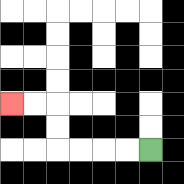{'start': '[6, 6]', 'end': '[0, 4]', 'path_directions': 'L,L,L,L,U,U,L,L', 'path_coordinates': '[[6, 6], [5, 6], [4, 6], [3, 6], [2, 6], [2, 5], [2, 4], [1, 4], [0, 4]]'}